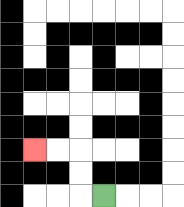{'start': '[4, 8]', 'end': '[1, 6]', 'path_directions': 'L,U,U,L,L', 'path_coordinates': '[[4, 8], [3, 8], [3, 7], [3, 6], [2, 6], [1, 6]]'}